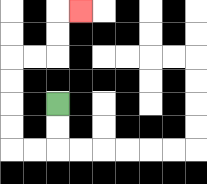{'start': '[2, 4]', 'end': '[3, 0]', 'path_directions': 'D,D,L,L,U,U,U,U,R,R,U,U,R', 'path_coordinates': '[[2, 4], [2, 5], [2, 6], [1, 6], [0, 6], [0, 5], [0, 4], [0, 3], [0, 2], [1, 2], [2, 2], [2, 1], [2, 0], [3, 0]]'}